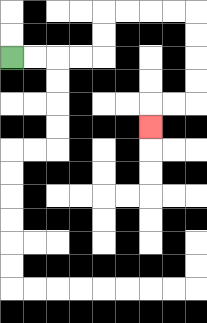{'start': '[0, 2]', 'end': '[6, 5]', 'path_directions': 'R,R,R,R,U,U,R,R,R,R,D,D,D,D,L,L,D', 'path_coordinates': '[[0, 2], [1, 2], [2, 2], [3, 2], [4, 2], [4, 1], [4, 0], [5, 0], [6, 0], [7, 0], [8, 0], [8, 1], [8, 2], [8, 3], [8, 4], [7, 4], [6, 4], [6, 5]]'}